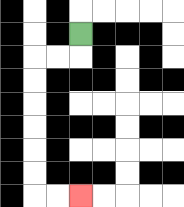{'start': '[3, 1]', 'end': '[3, 8]', 'path_directions': 'D,L,L,D,D,D,D,D,D,R,R', 'path_coordinates': '[[3, 1], [3, 2], [2, 2], [1, 2], [1, 3], [1, 4], [1, 5], [1, 6], [1, 7], [1, 8], [2, 8], [3, 8]]'}